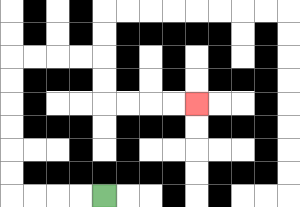{'start': '[4, 8]', 'end': '[8, 4]', 'path_directions': 'L,L,L,L,U,U,U,U,U,U,R,R,R,R,D,D,R,R,R,R', 'path_coordinates': '[[4, 8], [3, 8], [2, 8], [1, 8], [0, 8], [0, 7], [0, 6], [0, 5], [0, 4], [0, 3], [0, 2], [1, 2], [2, 2], [3, 2], [4, 2], [4, 3], [4, 4], [5, 4], [6, 4], [7, 4], [8, 4]]'}